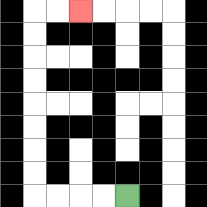{'start': '[5, 8]', 'end': '[3, 0]', 'path_directions': 'L,L,L,L,U,U,U,U,U,U,U,U,R,R', 'path_coordinates': '[[5, 8], [4, 8], [3, 8], [2, 8], [1, 8], [1, 7], [1, 6], [1, 5], [1, 4], [1, 3], [1, 2], [1, 1], [1, 0], [2, 0], [3, 0]]'}